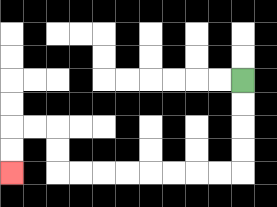{'start': '[10, 3]', 'end': '[0, 7]', 'path_directions': 'D,D,D,D,L,L,L,L,L,L,L,L,U,U,L,L,D,D', 'path_coordinates': '[[10, 3], [10, 4], [10, 5], [10, 6], [10, 7], [9, 7], [8, 7], [7, 7], [6, 7], [5, 7], [4, 7], [3, 7], [2, 7], [2, 6], [2, 5], [1, 5], [0, 5], [0, 6], [0, 7]]'}